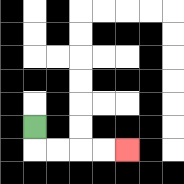{'start': '[1, 5]', 'end': '[5, 6]', 'path_directions': 'D,R,R,R,R', 'path_coordinates': '[[1, 5], [1, 6], [2, 6], [3, 6], [4, 6], [5, 6]]'}